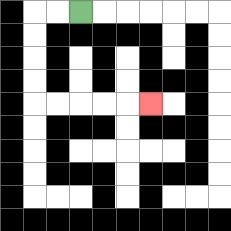{'start': '[3, 0]', 'end': '[6, 4]', 'path_directions': 'L,L,D,D,D,D,R,R,R,R,R', 'path_coordinates': '[[3, 0], [2, 0], [1, 0], [1, 1], [1, 2], [1, 3], [1, 4], [2, 4], [3, 4], [4, 4], [5, 4], [6, 4]]'}